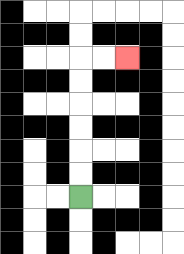{'start': '[3, 8]', 'end': '[5, 2]', 'path_directions': 'U,U,U,U,U,U,R,R', 'path_coordinates': '[[3, 8], [3, 7], [3, 6], [3, 5], [3, 4], [3, 3], [3, 2], [4, 2], [5, 2]]'}